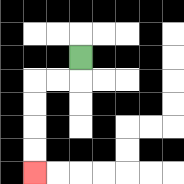{'start': '[3, 2]', 'end': '[1, 7]', 'path_directions': 'D,L,L,D,D,D,D', 'path_coordinates': '[[3, 2], [3, 3], [2, 3], [1, 3], [1, 4], [1, 5], [1, 6], [1, 7]]'}